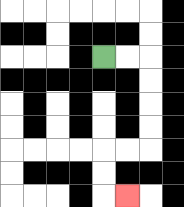{'start': '[4, 2]', 'end': '[5, 8]', 'path_directions': 'R,R,D,D,D,D,L,L,D,D,R', 'path_coordinates': '[[4, 2], [5, 2], [6, 2], [6, 3], [6, 4], [6, 5], [6, 6], [5, 6], [4, 6], [4, 7], [4, 8], [5, 8]]'}